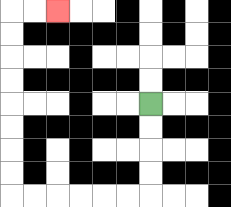{'start': '[6, 4]', 'end': '[2, 0]', 'path_directions': 'D,D,D,D,L,L,L,L,L,L,U,U,U,U,U,U,U,U,R,R', 'path_coordinates': '[[6, 4], [6, 5], [6, 6], [6, 7], [6, 8], [5, 8], [4, 8], [3, 8], [2, 8], [1, 8], [0, 8], [0, 7], [0, 6], [0, 5], [0, 4], [0, 3], [0, 2], [0, 1], [0, 0], [1, 0], [2, 0]]'}